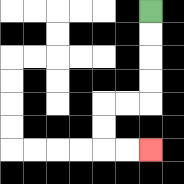{'start': '[6, 0]', 'end': '[6, 6]', 'path_directions': 'D,D,D,D,L,L,D,D,R,R', 'path_coordinates': '[[6, 0], [6, 1], [6, 2], [6, 3], [6, 4], [5, 4], [4, 4], [4, 5], [4, 6], [5, 6], [6, 6]]'}